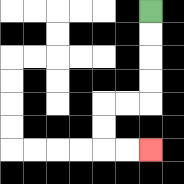{'start': '[6, 0]', 'end': '[6, 6]', 'path_directions': 'D,D,D,D,L,L,D,D,R,R', 'path_coordinates': '[[6, 0], [6, 1], [6, 2], [6, 3], [6, 4], [5, 4], [4, 4], [4, 5], [4, 6], [5, 6], [6, 6]]'}